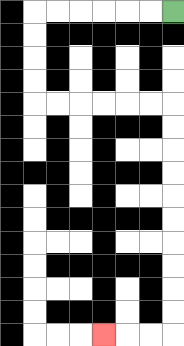{'start': '[7, 0]', 'end': '[4, 14]', 'path_directions': 'L,L,L,L,L,L,D,D,D,D,R,R,R,R,R,R,D,D,D,D,D,D,D,D,D,D,L,L,L', 'path_coordinates': '[[7, 0], [6, 0], [5, 0], [4, 0], [3, 0], [2, 0], [1, 0], [1, 1], [1, 2], [1, 3], [1, 4], [2, 4], [3, 4], [4, 4], [5, 4], [6, 4], [7, 4], [7, 5], [7, 6], [7, 7], [7, 8], [7, 9], [7, 10], [7, 11], [7, 12], [7, 13], [7, 14], [6, 14], [5, 14], [4, 14]]'}